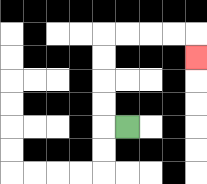{'start': '[5, 5]', 'end': '[8, 2]', 'path_directions': 'L,U,U,U,U,R,R,R,R,D', 'path_coordinates': '[[5, 5], [4, 5], [4, 4], [4, 3], [4, 2], [4, 1], [5, 1], [6, 1], [7, 1], [8, 1], [8, 2]]'}